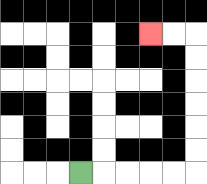{'start': '[3, 7]', 'end': '[6, 1]', 'path_directions': 'R,R,R,R,R,U,U,U,U,U,U,L,L', 'path_coordinates': '[[3, 7], [4, 7], [5, 7], [6, 7], [7, 7], [8, 7], [8, 6], [8, 5], [8, 4], [8, 3], [8, 2], [8, 1], [7, 1], [6, 1]]'}